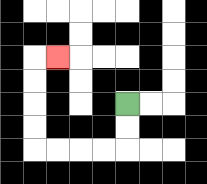{'start': '[5, 4]', 'end': '[2, 2]', 'path_directions': 'D,D,L,L,L,L,U,U,U,U,R', 'path_coordinates': '[[5, 4], [5, 5], [5, 6], [4, 6], [3, 6], [2, 6], [1, 6], [1, 5], [1, 4], [1, 3], [1, 2], [2, 2]]'}